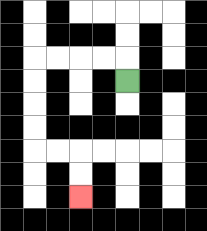{'start': '[5, 3]', 'end': '[3, 8]', 'path_directions': 'U,L,L,L,L,D,D,D,D,R,R,D,D', 'path_coordinates': '[[5, 3], [5, 2], [4, 2], [3, 2], [2, 2], [1, 2], [1, 3], [1, 4], [1, 5], [1, 6], [2, 6], [3, 6], [3, 7], [3, 8]]'}